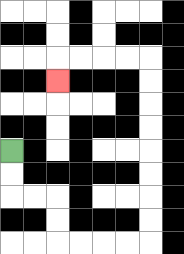{'start': '[0, 6]', 'end': '[2, 3]', 'path_directions': 'D,D,R,R,D,D,R,R,R,R,U,U,U,U,U,U,U,U,L,L,L,L,D', 'path_coordinates': '[[0, 6], [0, 7], [0, 8], [1, 8], [2, 8], [2, 9], [2, 10], [3, 10], [4, 10], [5, 10], [6, 10], [6, 9], [6, 8], [6, 7], [6, 6], [6, 5], [6, 4], [6, 3], [6, 2], [5, 2], [4, 2], [3, 2], [2, 2], [2, 3]]'}